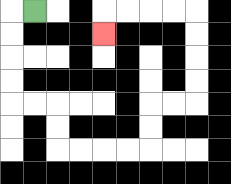{'start': '[1, 0]', 'end': '[4, 1]', 'path_directions': 'L,D,D,D,D,R,R,D,D,R,R,R,R,U,U,R,R,U,U,U,U,L,L,L,L,D', 'path_coordinates': '[[1, 0], [0, 0], [0, 1], [0, 2], [0, 3], [0, 4], [1, 4], [2, 4], [2, 5], [2, 6], [3, 6], [4, 6], [5, 6], [6, 6], [6, 5], [6, 4], [7, 4], [8, 4], [8, 3], [8, 2], [8, 1], [8, 0], [7, 0], [6, 0], [5, 0], [4, 0], [4, 1]]'}